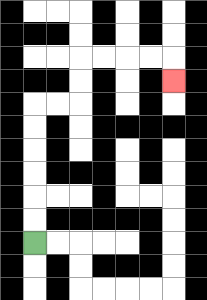{'start': '[1, 10]', 'end': '[7, 3]', 'path_directions': 'U,U,U,U,U,U,R,R,U,U,R,R,R,R,D', 'path_coordinates': '[[1, 10], [1, 9], [1, 8], [1, 7], [1, 6], [1, 5], [1, 4], [2, 4], [3, 4], [3, 3], [3, 2], [4, 2], [5, 2], [6, 2], [7, 2], [7, 3]]'}